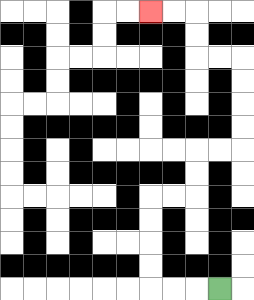{'start': '[9, 12]', 'end': '[6, 0]', 'path_directions': 'L,L,L,U,U,U,U,R,R,U,U,R,R,U,U,U,U,L,L,U,U,L,L', 'path_coordinates': '[[9, 12], [8, 12], [7, 12], [6, 12], [6, 11], [6, 10], [6, 9], [6, 8], [7, 8], [8, 8], [8, 7], [8, 6], [9, 6], [10, 6], [10, 5], [10, 4], [10, 3], [10, 2], [9, 2], [8, 2], [8, 1], [8, 0], [7, 0], [6, 0]]'}